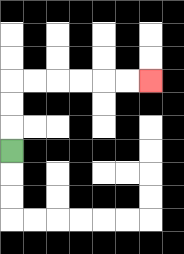{'start': '[0, 6]', 'end': '[6, 3]', 'path_directions': 'U,U,U,R,R,R,R,R,R', 'path_coordinates': '[[0, 6], [0, 5], [0, 4], [0, 3], [1, 3], [2, 3], [3, 3], [4, 3], [5, 3], [6, 3]]'}